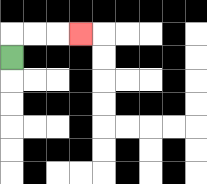{'start': '[0, 2]', 'end': '[3, 1]', 'path_directions': 'U,R,R,R', 'path_coordinates': '[[0, 2], [0, 1], [1, 1], [2, 1], [3, 1]]'}